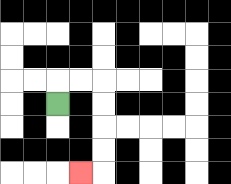{'start': '[2, 4]', 'end': '[3, 7]', 'path_directions': 'U,R,R,D,D,D,D,L', 'path_coordinates': '[[2, 4], [2, 3], [3, 3], [4, 3], [4, 4], [4, 5], [4, 6], [4, 7], [3, 7]]'}